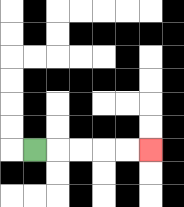{'start': '[1, 6]', 'end': '[6, 6]', 'path_directions': 'R,R,R,R,R', 'path_coordinates': '[[1, 6], [2, 6], [3, 6], [4, 6], [5, 6], [6, 6]]'}